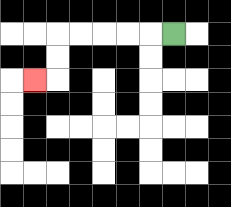{'start': '[7, 1]', 'end': '[1, 3]', 'path_directions': 'L,L,L,L,L,D,D,L', 'path_coordinates': '[[7, 1], [6, 1], [5, 1], [4, 1], [3, 1], [2, 1], [2, 2], [2, 3], [1, 3]]'}